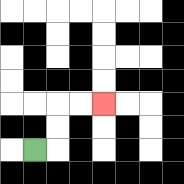{'start': '[1, 6]', 'end': '[4, 4]', 'path_directions': 'R,U,U,R,R', 'path_coordinates': '[[1, 6], [2, 6], [2, 5], [2, 4], [3, 4], [4, 4]]'}